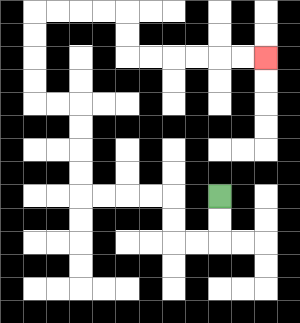{'start': '[9, 8]', 'end': '[11, 2]', 'path_directions': 'D,D,L,L,U,U,L,L,L,L,U,U,U,U,L,L,U,U,U,U,R,R,R,R,D,D,R,R,R,R,R,R', 'path_coordinates': '[[9, 8], [9, 9], [9, 10], [8, 10], [7, 10], [7, 9], [7, 8], [6, 8], [5, 8], [4, 8], [3, 8], [3, 7], [3, 6], [3, 5], [3, 4], [2, 4], [1, 4], [1, 3], [1, 2], [1, 1], [1, 0], [2, 0], [3, 0], [4, 0], [5, 0], [5, 1], [5, 2], [6, 2], [7, 2], [8, 2], [9, 2], [10, 2], [11, 2]]'}